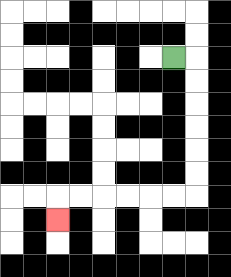{'start': '[7, 2]', 'end': '[2, 9]', 'path_directions': 'R,D,D,D,D,D,D,L,L,L,L,L,L,D', 'path_coordinates': '[[7, 2], [8, 2], [8, 3], [8, 4], [8, 5], [8, 6], [8, 7], [8, 8], [7, 8], [6, 8], [5, 8], [4, 8], [3, 8], [2, 8], [2, 9]]'}